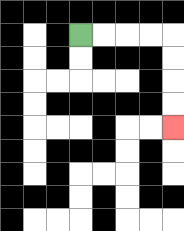{'start': '[3, 1]', 'end': '[7, 5]', 'path_directions': 'R,R,R,R,D,D,D,D', 'path_coordinates': '[[3, 1], [4, 1], [5, 1], [6, 1], [7, 1], [7, 2], [7, 3], [7, 4], [7, 5]]'}